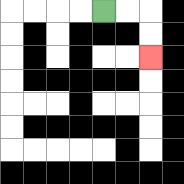{'start': '[4, 0]', 'end': '[6, 2]', 'path_directions': 'R,R,D,D', 'path_coordinates': '[[4, 0], [5, 0], [6, 0], [6, 1], [6, 2]]'}